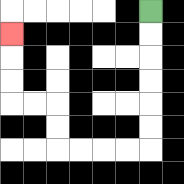{'start': '[6, 0]', 'end': '[0, 1]', 'path_directions': 'D,D,D,D,D,D,L,L,L,L,U,U,L,L,U,U,U', 'path_coordinates': '[[6, 0], [6, 1], [6, 2], [6, 3], [6, 4], [6, 5], [6, 6], [5, 6], [4, 6], [3, 6], [2, 6], [2, 5], [2, 4], [1, 4], [0, 4], [0, 3], [0, 2], [0, 1]]'}